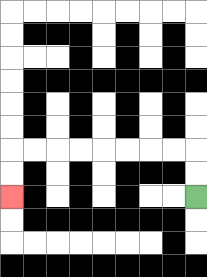{'start': '[8, 8]', 'end': '[0, 8]', 'path_directions': 'U,U,L,L,L,L,L,L,L,L,D,D', 'path_coordinates': '[[8, 8], [8, 7], [8, 6], [7, 6], [6, 6], [5, 6], [4, 6], [3, 6], [2, 6], [1, 6], [0, 6], [0, 7], [0, 8]]'}